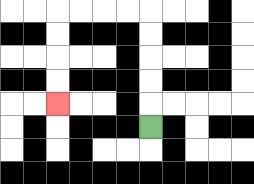{'start': '[6, 5]', 'end': '[2, 4]', 'path_directions': 'U,U,U,U,U,L,L,L,L,D,D,D,D', 'path_coordinates': '[[6, 5], [6, 4], [6, 3], [6, 2], [6, 1], [6, 0], [5, 0], [4, 0], [3, 0], [2, 0], [2, 1], [2, 2], [2, 3], [2, 4]]'}